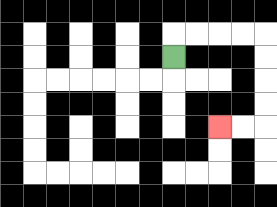{'start': '[7, 2]', 'end': '[9, 5]', 'path_directions': 'U,R,R,R,R,D,D,D,D,L,L', 'path_coordinates': '[[7, 2], [7, 1], [8, 1], [9, 1], [10, 1], [11, 1], [11, 2], [11, 3], [11, 4], [11, 5], [10, 5], [9, 5]]'}